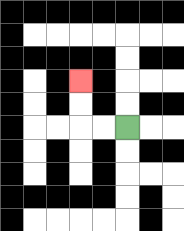{'start': '[5, 5]', 'end': '[3, 3]', 'path_directions': 'L,L,U,U', 'path_coordinates': '[[5, 5], [4, 5], [3, 5], [3, 4], [3, 3]]'}